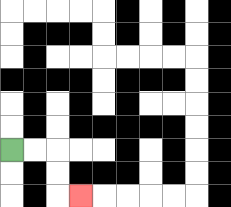{'start': '[0, 6]', 'end': '[3, 8]', 'path_directions': 'R,R,D,D,R', 'path_coordinates': '[[0, 6], [1, 6], [2, 6], [2, 7], [2, 8], [3, 8]]'}